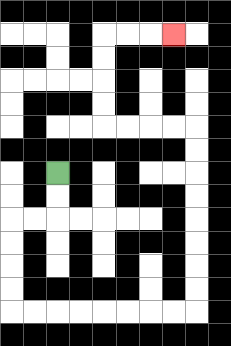{'start': '[2, 7]', 'end': '[7, 1]', 'path_directions': 'D,D,L,L,D,D,D,D,R,R,R,R,R,R,R,R,U,U,U,U,U,U,U,U,L,L,L,L,U,U,U,U,R,R,R', 'path_coordinates': '[[2, 7], [2, 8], [2, 9], [1, 9], [0, 9], [0, 10], [0, 11], [0, 12], [0, 13], [1, 13], [2, 13], [3, 13], [4, 13], [5, 13], [6, 13], [7, 13], [8, 13], [8, 12], [8, 11], [8, 10], [8, 9], [8, 8], [8, 7], [8, 6], [8, 5], [7, 5], [6, 5], [5, 5], [4, 5], [4, 4], [4, 3], [4, 2], [4, 1], [5, 1], [6, 1], [7, 1]]'}